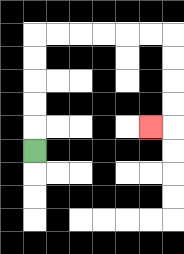{'start': '[1, 6]', 'end': '[6, 5]', 'path_directions': 'U,U,U,U,U,R,R,R,R,R,R,D,D,D,D,L', 'path_coordinates': '[[1, 6], [1, 5], [1, 4], [1, 3], [1, 2], [1, 1], [2, 1], [3, 1], [4, 1], [5, 1], [6, 1], [7, 1], [7, 2], [7, 3], [7, 4], [7, 5], [6, 5]]'}